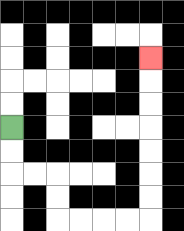{'start': '[0, 5]', 'end': '[6, 2]', 'path_directions': 'D,D,R,R,D,D,R,R,R,R,U,U,U,U,U,U,U', 'path_coordinates': '[[0, 5], [0, 6], [0, 7], [1, 7], [2, 7], [2, 8], [2, 9], [3, 9], [4, 9], [5, 9], [6, 9], [6, 8], [6, 7], [6, 6], [6, 5], [6, 4], [6, 3], [6, 2]]'}